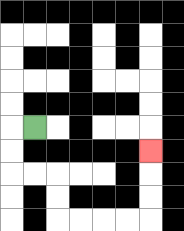{'start': '[1, 5]', 'end': '[6, 6]', 'path_directions': 'L,D,D,R,R,D,D,R,R,R,R,U,U,U', 'path_coordinates': '[[1, 5], [0, 5], [0, 6], [0, 7], [1, 7], [2, 7], [2, 8], [2, 9], [3, 9], [4, 9], [5, 9], [6, 9], [6, 8], [6, 7], [6, 6]]'}